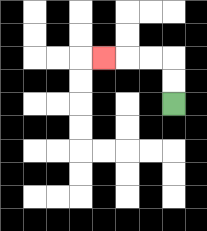{'start': '[7, 4]', 'end': '[4, 2]', 'path_directions': 'U,U,L,L,L', 'path_coordinates': '[[7, 4], [7, 3], [7, 2], [6, 2], [5, 2], [4, 2]]'}